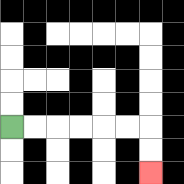{'start': '[0, 5]', 'end': '[6, 7]', 'path_directions': 'R,R,R,R,R,R,D,D', 'path_coordinates': '[[0, 5], [1, 5], [2, 5], [3, 5], [4, 5], [5, 5], [6, 5], [6, 6], [6, 7]]'}